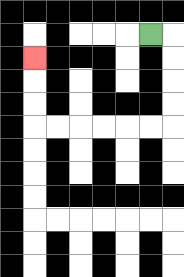{'start': '[6, 1]', 'end': '[1, 2]', 'path_directions': 'R,D,D,D,D,L,L,L,L,L,L,U,U,U', 'path_coordinates': '[[6, 1], [7, 1], [7, 2], [7, 3], [7, 4], [7, 5], [6, 5], [5, 5], [4, 5], [3, 5], [2, 5], [1, 5], [1, 4], [1, 3], [1, 2]]'}